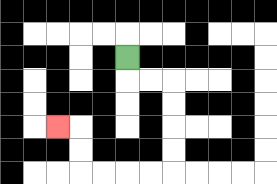{'start': '[5, 2]', 'end': '[2, 5]', 'path_directions': 'D,R,R,D,D,D,D,L,L,L,L,U,U,L', 'path_coordinates': '[[5, 2], [5, 3], [6, 3], [7, 3], [7, 4], [7, 5], [7, 6], [7, 7], [6, 7], [5, 7], [4, 7], [3, 7], [3, 6], [3, 5], [2, 5]]'}